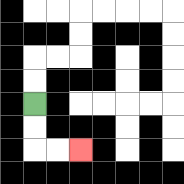{'start': '[1, 4]', 'end': '[3, 6]', 'path_directions': 'D,D,R,R', 'path_coordinates': '[[1, 4], [1, 5], [1, 6], [2, 6], [3, 6]]'}